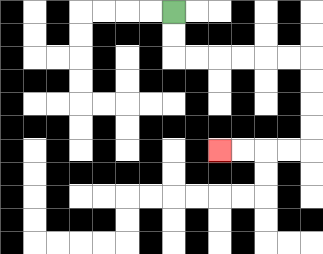{'start': '[7, 0]', 'end': '[9, 6]', 'path_directions': 'D,D,R,R,R,R,R,R,D,D,D,D,L,L,L,L', 'path_coordinates': '[[7, 0], [7, 1], [7, 2], [8, 2], [9, 2], [10, 2], [11, 2], [12, 2], [13, 2], [13, 3], [13, 4], [13, 5], [13, 6], [12, 6], [11, 6], [10, 6], [9, 6]]'}